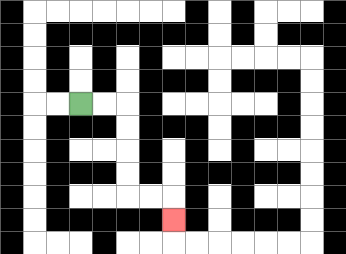{'start': '[3, 4]', 'end': '[7, 9]', 'path_directions': 'R,R,D,D,D,D,R,R,D', 'path_coordinates': '[[3, 4], [4, 4], [5, 4], [5, 5], [5, 6], [5, 7], [5, 8], [6, 8], [7, 8], [7, 9]]'}